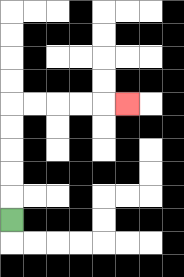{'start': '[0, 9]', 'end': '[5, 4]', 'path_directions': 'U,U,U,U,U,R,R,R,R,R', 'path_coordinates': '[[0, 9], [0, 8], [0, 7], [0, 6], [0, 5], [0, 4], [1, 4], [2, 4], [3, 4], [4, 4], [5, 4]]'}